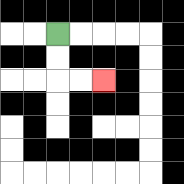{'start': '[2, 1]', 'end': '[4, 3]', 'path_directions': 'D,D,R,R', 'path_coordinates': '[[2, 1], [2, 2], [2, 3], [3, 3], [4, 3]]'}